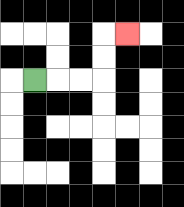{'start': '[1, 3]', 'end': '[5, 1]', 'path_directions': 'R,R,R,U,U,R', 'path_coordinates': '[[1, 3], [2, 3], [3, 3], [4, 3], [4, 2], [4, 1], [5, 1]]'}